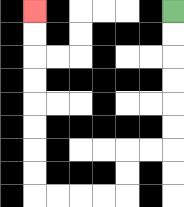{'start': '[7, 0]', 'end': '[1, 0]', 'path_directions': 'D,D,D,D,D,D,L,L,D,D,L,L,L,L,U,U,U,U,U,U,U,U', 'path_coordinates': '[[7, 0], [7, 1], [7, 2], [7, 3], [7, 4], [7, 5], [7, 6], [6, 6], [5, 6], [5, 7], [5, 8], [4, 8], [3, 8], [2, 8], [1, 8], [1, 7], [1, 6], [1, 5], [1, 4], [1, 3], [1, 2], [1, 1], [1, 0]]'}